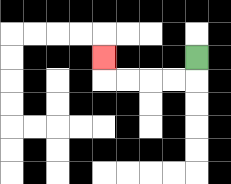{'start': '[8, 2]', 'end': '[4, 2]', 'path_directions': 'D,L,L,L,L,U', 'path_coordinates': '[[8, 2], [8, 3], [7, 3], [6, 3], [5, 3], [4, 3], [4, 2]]'}